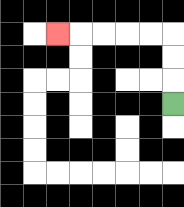{'start': '[7, 4]', 'end': '[2, 1]', 'path_directions': 'U,U,U,L,L,L,L,L', 'path_coordinates': '[[7, 4], [7, 3], [7, 2], [7, 1], [6, 1], [5, 1], [4, 1], [3, 1], [2, 1]]'}